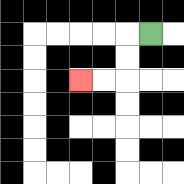{'start': '[6, 1]', 'end': '[3, 3]', 'path_directions': 'L,D,D,L,L', 'path_coordinates': '[[6, 1], [5, 1], [5, 2], [5, 3], [4, 3], [3, 3]]'}